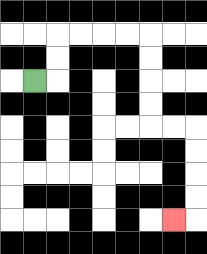{'start': '[1, 3]', 'end': '[7, 9]', 'path_directions': 'R,U,U,R,R,R,R,D,D,D,D,R,R,D,D,D,D,L', 'path_coordinates': '[[1, 3], [2, 3], [2, 2], [2, 1], [3, 1], [4, 1], [5, 1], [6, 1], [6, 2], [6, 3], [6, 4], [6, 5], [7, 5], [8, 5], [8, 6], [8, 7], [8, 8], [8, 9], [7, 9]]'}